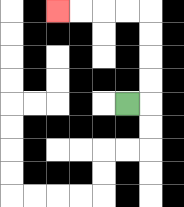{'start': '[5, 4]', 'end': '[2, 0]', 'path_directions': 'R,U,U,U,U,L,L,L,L', 'path_coordinates': '[[5, 4], [6, 4], [6, 3], [6, 2], [6, 1], [6, 0], [5, 0], [4, 0], [3, 0], [2, 0]]'}